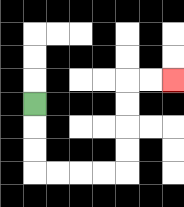{'start': '[1, 4]', 'end': '[7, 3]', 'path_directions': 'D,D,D,R,R,R,R,U,U,U,U,R,R', 'path_coordinates': '[[1, 4], [1, 5], [1, 6], [1, 7], [2, 7], [3, 7], [4, 7], [5, 7], [5, 6], [5, 5], [5, 4], [5, 3], [6, 3], [7, 3]]'}